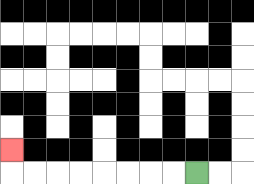{'start': '[8, 7]', 'end': '[0, 6]', 'path_directions': 'L,L,L,L,L,L,L,L,U', 'path_coordinates': '[[8, 7], [7, 7], [6, 7], [5, 7], [4, 7], [3, 7], [2, 7], [1, 7], [0, 7], [0, 6]]'}